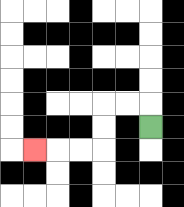{'start': '[6, 5]', 'end': '[1, 6]', 'path_directions': 'U,L,L,D,D,L,L,L', 'path_coordinates': '[[6, 5], [6, 4], [5, 4], [4, 4], [4, 5], [4, 6], [3, 6], [2, 6], [1, 6]]'}